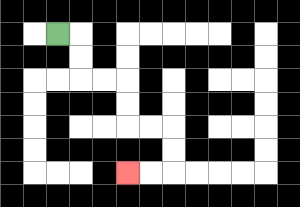{'start': '[2, 1]', 'end': '[5, 7]', 'path_directions': 'R,D,D,R,R,D,D,R,R,D,D,L,L', 'path_coordinates': '[[2, 1], [3, 1], [3, 2], [3, 3], [4, 3], [5, 3], [5, 4], [5, 5], [6, 5], [7, 5], [7, 6], [7, 7], [6, 7], [5, 7]]'}